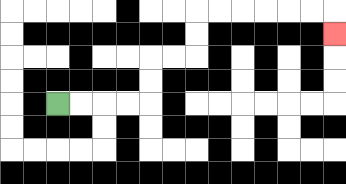{'start': '[2, 4]', 'end': '[14, 1]', 'path_directions': 'R,R,R,R,U,U,R,R,U,U,R,R,R,R,R,R,D', 'path_coordinates': '[[2, 4], [3, 4], [4, 4], [5, 4], [6, 4], [6, 3], [6, 2], [7, 2], [8, 2], [8, 1], [8, 0], [9, 0], [10, 0], [11, 0], [12, 0], [13, 0], [14, 0], [14, 1]]'}